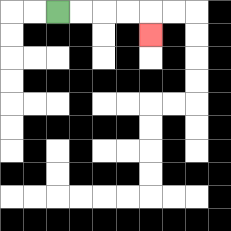{'start': '[2, 0]', 'end': '[6, 1]', 'path_directions': 'R,R,R,R,D', 'path_coordinates': '[[2, 0], [3, 0], [4, 0], [5, 0], [6, 0], [6, 1]]'}